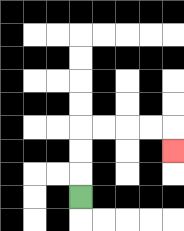{'start': '[3, 8]', 'end': '[7, 6]', 'path_directions': 'U,U,U,R,R,R,R,D', 'path_coordinates': '[[3, 8], [3, 7], [3, 6], [3, 5], [4, 5], [5, 5], [6, 5], [7, 5], [7, 6]]'}